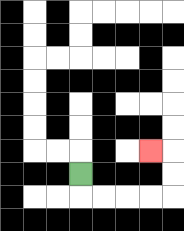{'start': '[3, 7]', 'end': '[6, 6]', 'path_directions': 'D,R,R,R,R,U,U,L', 'path_coordinates': '[[3, 7], [3, 8], [4, 8], [5, 8], [6, 8], [7, 8], [7, 7], [7, 6], [6, 6]]'}